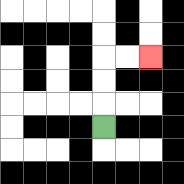{'start': '[4, 5]', 'end': '[6, 2]', 'path_directions': 'U,U,U,R,R', 'path_coordinates': '[[4, 5], [4, 4], [4, 3], [4, 2], [5, 2], [6, 2]]'}